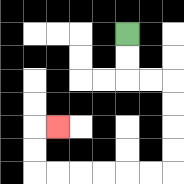{'start': '[5, 1]', 'end': '[2, 5]', 'path_directions': 'D,D,R,R,D,D,D,D,L,L,L,L,L,L,U,U,R', 'path_coordinates': '[[5, 1], [5, 2], [5, 3], [6, 3], [7, 3], [7, 4], [7, 5], [7, 6], [7, 7], [6, 7], [5, 7], [4, 7], [3, 7], [2, 7], [1, 7], [1, 6], [1, 5], [2, 5]]'}